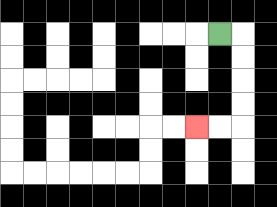{'start': '[9, 1]', 'end': '[8, 5]', 'path_directions': 'R,D,D,D,D,L,L', 'path_coordinates': '[[9, 1], [10, 1], [10, 2], [10, 3], [10, 4], [10, 5], [9, 5], [8, 5]]'}